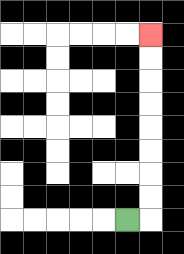{'start': '[5, 9]', 'end': '[6, 1]', 'path_directions': 'R,U,U,U,U,U,U,U,U', 'path_coordinates': '[[5, 9], [6, 9], [6, 8], [6, 7], [6, 6], [6, 5], [6, 4], [6, 3], [6, 2], [6, 1]]'}